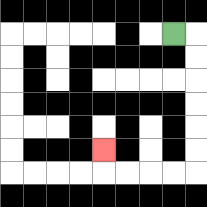{'start': '[7, 1]', 'end': '[4, 6]', 'path_directions': 'R,D,D,D,D,D,D,L,L,L,L,U', 'path_coordinates': '[[7, 1], [8, 1], [8, 2], [8, 3], [8, 4], [8, 5], [8, 6], [8, 7], [7, 7], [6, 7], [5, 7], [4, 7], [4, 6]]'}